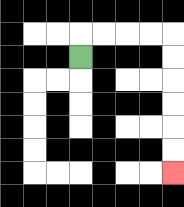{'start': '[3, 2]', 'end': '[7, 7]', 'path_directions': 'U,R,R,R,R,D,D,D,D,D,D', 'path_coordinates': '[[3, 2], [3, 1], [4, 1], [5, 1], [6, 1], [7, 1], [7, 2], [7, 3], [7, 4], [7, 5], [7, 6], [7, 7]]'}